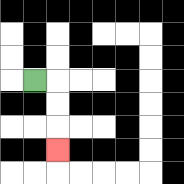{'start': '[1, 3]', 'end': '[2, 6]', 'path_directions': 'R,D,D,D', 'path_coordinates': '[[1, 3], [2, 3], [2, 4], [2, 5], [2, 6]]'}